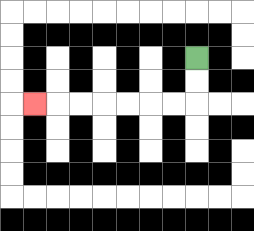{'start': '[8, 2]', 'end': '[1, 4]', 'path_directions': 'D,D,L,L,L,L,L,L,L', 'path_coordinates': '[[8, 2], [8, 3], [8, 4], [7, 4], [6, 4], [5, 4], [4, 4], [3, 4], [2, 4], [1, 4]]'}